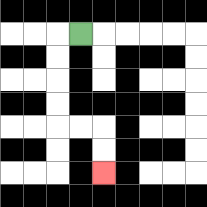{'start': '[3, 1]', 'end': '[4, 7]', 'path_directions': 'L,D,D,D,D,R,R,D,D', 'path_coordinates': '[[3, 1], [2, 1], [2, 2], [2, 3], [2, 4], [2, 5], [3, 5], [4, 5], [4, 6], [4, 7]]'}